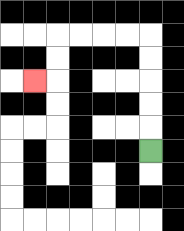{'start': '[6, 6]', 'end': '[1, 3]', 'path_directions': 'U,U,U,U,U,L,L,L,L,D,D,L', 'path_coordinates': '[[6, 6], [6, 5], [6, 4], [6, 3], [6, 2], [6, 1], [5, 1], [4, 1], [3, 1], [2, 1], [2, 2], [2, 3], [1, 3]]'}